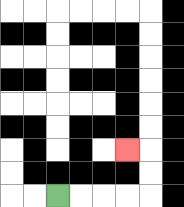{'start': '[2, 8]', 'end': '[5, 6]', 'path_directions': 'R,R,R,R,U,U,L', 'path_coordinates': '[[2, 8], [3, 8], [4, 8], [5, 8], [6, 8], [6, 7], [6, 6], [5, 6]]'}